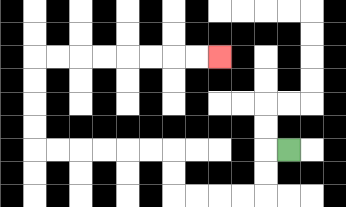{'start': '[12, 6]', 'end': '[9, 2]', 'path_directions': 'L,D,D,L,L,L,L,U,U,L,L,L,L,L,L,U,U,U,U,R,R,R,R,R,R,R,R', 'path_coordinates': '[[12, 6], [11, 6], [11, 7], [11, 8], [10, 8], [9, 8], [8, 8], [7, 8], [7, 7], [7, 6], [6, 6], [5, 6], [4, 6], [3, 6], [2, 6], [1, 6], [1, 5], [1, 4], [1, 3], [1, 2], [2, 2], [3, 2], [4, 2], [5, 2], [6, 2], [7, 2], [8, 2], [9, 2]]'}